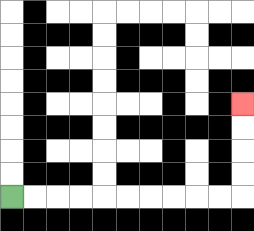{'start': '[0, 8]', 'end': '[10, 4]', 'path_directions': 'R,R,R,R,R,R,R,R,R,R,U,U,U,U', 'path_coordinates': '[[0, 8], [1, 8], [2, 8], [3, 8], [4, 8], [5, 8], [6, 8], [7, 8], [8, 8], [9, 8], [10, 8], [10, 7], [10, 6], [10, 5], [10, 4]]'}